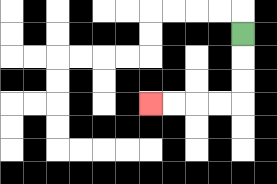{'start': '[10, 1]', 'end': '[6, 4]', 'path_directions': 'D,D,D,L,L,L,L', 'path_coordinates': '[[10, 1], [10, 2], [10, 3], [10, 4], [9, 4], [8, 4], [7, 4], [6, 4]]'}